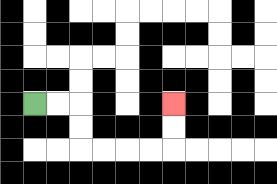{'start': '[1, 4]', 'end': '[7, 4]', 'path_directions': 'R,R,D,D,R,R,R,R,U,U', 'path_coordinates': '[[1, 4], [2, 4], [3, 4], [3, 5], [3, 6], [4, 6], [5, 6], [6, 6], [7, 6], [7, 5], [7, 4]]'}